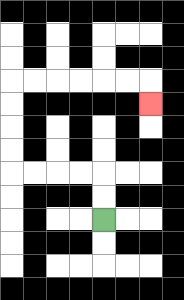{'start': '[4, 9]', 'end': '[6, 4]', 'path_directions': 'U,U,L,L,L,L,U,U,U,U,R,R,R,R,R,R,D', 'path_coordinates': '[[4, 9], [4, 8], [4, 7], [3, 7], [2, 7], [1, 7], [0, 7], [0, 6], [0, 5], [0, 4], [0, 3], [1, 3], [2, 3], [3, 3], [4, 3], [5, 3], [6, 3], [6, 4]]'}